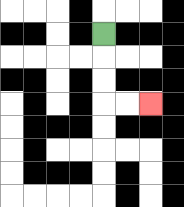{'start': '[4, 1]', 'end': '[6, 4]', 'path_directions': 'D,D,D,R,R', 'path_coordinates': '[[4, 1], [4, 2], [4, 3], [4, 4], [5, 4], [6, 4]]'}